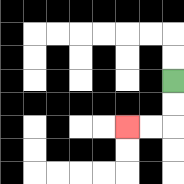{'start': '[7, 3]', 'end': '[5, 5]', 'path_directions': 'D,D,L,L', 'path_coordinates': '[[7, 3], [7, 4], [7, 5], [6, 5], [5, 5]]'}